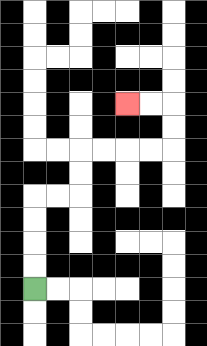{'start': '[1, 12]', 'end': '[5, 4]', 'path_directions': 'U,U,U,U,R,R,U,U,R,R,R,R,U,U,L,L', 'path_coordinates': '[[1, 12], [1, 11], [1, 10], [1, 9], [1, 8], [2, 8], [3, 8], [3, 7], [3, 6], [4, 6], [5, 6], [6, 6], [7, 6], [7, 5], [7, 4], [6, 4], [5, 4]]'}